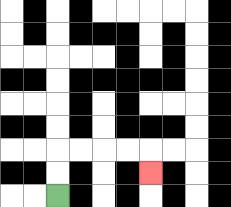{'start': '[2, 8]', 'end': '[6, 7]', 'path_directions': 'U,U,R,R,R,R,D', 'path_coordinates': '[[2, 8], [2, 7], [2, 6], [3, 6], [4, 6], [5, 6], [6, 6], [6, 7]]'}